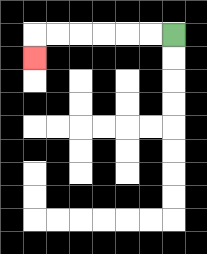{'start': '[7, 1]', 'end': '[1, 2]', 'path_directions': 'L,L,L,L,L,L,D', 'path_coordinates': '[[7, 1], [6, 1], [5, 1], [4, 1], [3, 1], [2, 1], [1, 1], [1, 2]]'}